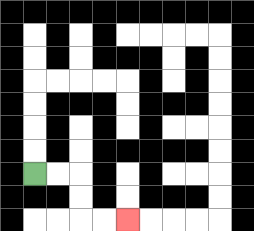{'start': '[1, 7]', 'end': '[5, 9]', 'path_directions': 'R,R,D,D,R,R', 'path_coordinates': '[[1, 7], [2, 7], [3, 7], [3, 8], [3, 9], [4, 9], [5, 9]]'}